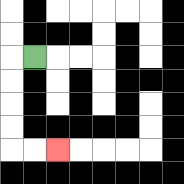{'start': '[1, 2]', 'end': '[2, 6]', 'path_directions': 'L,D,D,D,D,R,R', 'path_coordinates': '[[1, 2], [0, 2], [0, 3], [0, 4], [0, 5], [0, 6], [1, 6], [2, 6]]'}